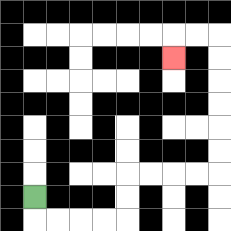{'start': '[1, 8]', 'end': '[7, 2]', 'path_directions': 'D,R,R,R,R,U,U,R,R,R,R,U,U,U,U,U,U,L,L,D', 'path_coordinates': '[[1, 8], [1, 9], [2, 9], [3, 9], [4, 9], [5, 9], [5, 8], [5, 7], [6, 7], [7, 7], [8, 7], [9, 7], [9, 6], [9, 5], [9, 4], [9, 3], [9, 2], [9, 1], [8, 1], [7, 1], [7, 2]]'}